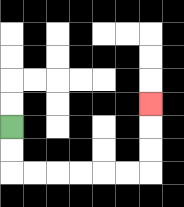{'start': '[0, 5]', 'end': '[6, 4]', 'path_directions': 'D,D,R,R,R,R,R,R,U,U,U', 'path_coordinates': '[[0, 5], [0, 6], [0, 7], [1, 7], [2, 7], [3, 7], [4, 7], [5, 7], [6, 7], [6, 6], [6, 5], [6, 4]]'}